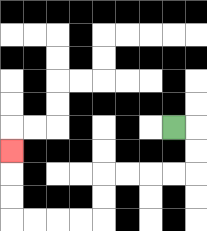{'start': '[7, 5]', 'end': '[0, 6]', 'path_directions': 'R,D,D,L,L,L,L,D,D,L,L,L,L,U,U,U', 'path_coordinates': '[[7, 5], [8, 5], [8, 6], [8, 7], [7, 7], [6, 7], [5, 7], [4, 7], [4, 8], [4, 9], [3, 9], [2, 9], [1, 9], [0, 9], [0, 8], [0, 7], [0, 6]]'}